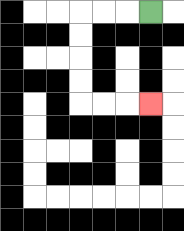{'start': '[6, 0]', 'end': '[6, 4]', 'path_directions': 'L,L,L,D,D,D,D,R,R,R', 'path_coordinates': '[[6, 0], [5, 0], [4, 0], [3, 0], [3, 1], [3, 2], [3, 3], [3, 4], [4, 4], [5, 4], [6, 4]]'}